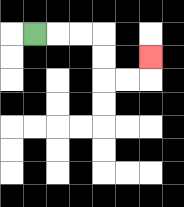{'start': '[1, 1]', 'end': '[6, 2]', 'path_directions': 'R,R,R,D,D,R,R,U', 'path_coordinates': '[[1, 1], [2, 1], [3, 1], [4, 1], [4, 2], [4, 3], [5, 3], [6, 3], [6, 2]]'}